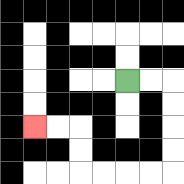{'start': '[5, 3]', 'end': '[1, 5]', 'path_directions': 'R,R,D,D,D,D,L,L,L,L,U,U,L,L', 'path_coordinates': '[[5, 3], [6, 3], [7, 3], [7, 4], [7, 5], [7, 6], [7, 7], [6, 7], [5, 7], [4, 7], [3, 7], [3, 6], [3, 5], [2, 5], [1, 5]]'}